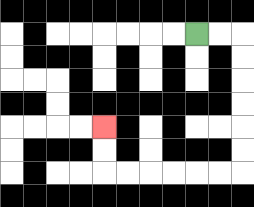{'start': '[8, 1]', 'end': '[4, 5]', 'path_directions': 'R,R,D,D,D,D,D,D,L,L,L,L,L,L,U,U', 'path_coordinates': '[[8, 1], [9, 1], [10, 1], [10, 2], [10, 3], [10, 4], [10, 5], [10, 6], [10, 7], [9, 7], [8, 7], [7, 7], [6, 7], [5, 7], [4, 7], [4, 6], [4, 5]]'}